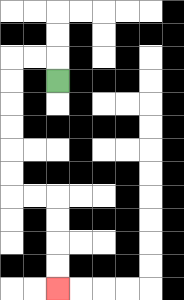{'start': '[2, 3]', 'end': '[2, 12]', 'path_directions': 'U,L,L,D,D,D,D,D,D,R,R,D,D,D,D', 'path_coordinates': '[[2, 3], [2, 2], [1, 2], [0, 2], [0, 3], [0, 4], [0, 5], [0, 6], [0, 7], [0, 8], [1, 8], [2, 8], [2, 9], [2, 10], [2, 11], [2, 12]]'}